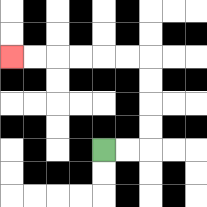{'start': '[4, 6]', 'end': '[0, 2]', 'path_directions': 'R,R,U,U,U,U,L,L,L,L,L,L', 'path_coordinates': '[[4, 6], [5, 6], [6, 6], [6, 5], [6, 4], [6, 3], [6, 2], [5, 2], [4, 2], [3, 2], [2, 2], [1, 2], [0, 2]]'}